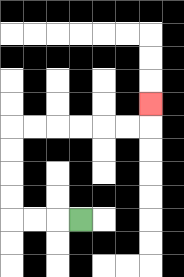{'start': '[3, 9]', 'end': '[6, 4]', 'path_directions': 'L,L,L,U,U,U,U,R,R,R,R,R,R,U', 'path_coordinates': '[[3, 9], [2, 9], [1, 9], [0, 9], [0, 8], [0, 7], [0, 6], [0, 5], [1, 5], [2, 5], [3, 5], [4, 5], [5, 5], [6, 5], [6, 4]]'}